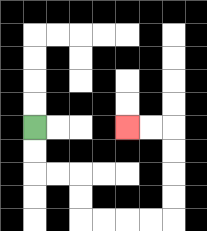{'start': '[1, 5]', 'end': '[5, 5]', 'path_directions': 'D,D,R,R,D,D,R,R,R,R,U,U,U,U,L,L', 'path_coordinates': '[[1, 5], [1, 6], [1, 7], [2, 7], [3, 7], [3, 8], [3, 9], [4, 9], [5, 9], [6, 9], [7, 9], [7, 8], [7, 7], [7, 6], [7, 5], [6, 5], [5, 5]]'}